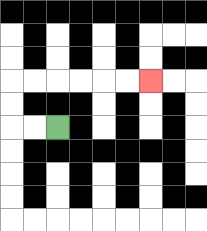{'start': '[2, 5]', 'end': '[6, 3]', 'path_directions': 'L,L,U,U,R,R,R,R,R,R', 'path_coordinates': '[[2, 5], [1, 5], [0, 5], [0, 4], [0, 3], [1, 3], [2, 3], [3, 3], [4, 3], [5, 3], [6, 3]]'}